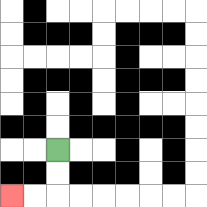{'start': '[2, 6]', 'end': '[0, 8]', 'path_directions': 'D,D,L,L', 'path_coordinates': '[[2, 6], [2, 7], [2, 8], [1, 8], [0, 8]]'}